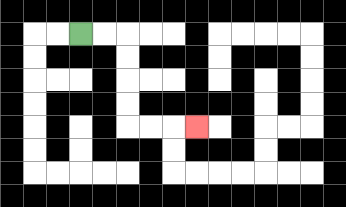{'start': '[3, 1]', 'end': '[8, 5]', 'path_directions': 'R,R,D,D,D,D,R,R,R', 'path_coordinates': '[[3, 1], [4, 1], [5, 1], [5, 2], [5, 3], [5, 4], [5, 5], [6, 5], [7, 5], [8, 5]]'}